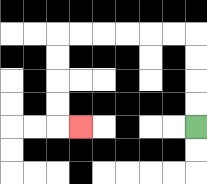{'start': '[8, 5]', 'end': '[3, 5]', 'path_directions': 'U,U,U,U,L,L,L,L,L,L,D,D,D,D,R', 'path_coordinates': '[[8, 5], [8, 4], [8, 3], [8, 2], [8, 1], [7, 1], [6, 1], [5, 1], [4, 1], [3, 1], [2, 1], [2, 2], [2, 3], [2, 4], [2, 5], [3, 5]]'}